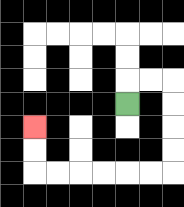{'start': '[5, 4]', 'end': '[1, 5]', 'path_directions': 'U,R,R,D,D,D,D,L,L,L,L,L,L,U,U', 'path_coordinates': '[[5, 4], [5, 3], [6, 3], [7, 3], [7, 4], [7, 5], [7, 6], [7, 7], [6, 7], [5, 7], [4, 7], [3, 7], [2, 7], [1, 7], [1, 6], [1, 5]]'}